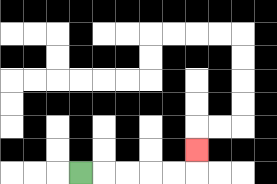{'start': '[3, 7]', 'end': '[8, 6]', 'path_directions': 'R,R,R,R,R,U', 'path_coordinates': '[[3, 7], [4, 7], [5, 7], [6, 7], [7, 7], [8, 7], [8, 6]]'}